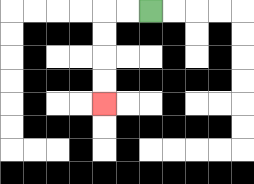{'start': '[6, 0]', 'end': '[4, 4]', 'path_directions': 'L,L,D,D,D,D', 'path_coordinates': '[[6, 0], [5, 0], [4, 0], [4, 1], [4, 2], [4, 3], [4, 4]]'}